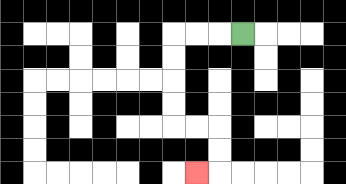{'start': '[10, 1]', 'end': '[8, 7]', 'path_directions': 'L,L,L,D,D,D,D,R,R,D,D,L', 'path_coordinates': '[[10, 1], [9, 1], [8, 1], [7, 1], [7, 2], [7, 3], [7, 4], [7, 5], [8, 5], [9, 5], [9, 6], [9, 7], [8, 7]]'}